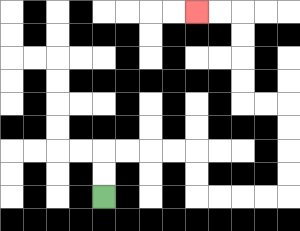{'start': '[4, 8]', 'end': '[8, 0]', 'path_directions': 'U,U,R,R,R,R,D,D,R,R,R,R,U,U,U,U,L,L,U,U,U,U,L,L', 'path_coordinates': '[[4, 8], [4, 7], [4, 6], [5, 6], [6, 6], [7, 6], [8, 6], [8, 7], [8, 8], [9, 8], [10, 8], [11, 8], [12, 8], [12, 7], [12, 6], [12, 5], [12, 4], [11, 4], [10, 4], [10, 3], [10, 2], [10, 1], [10, 0], [9, 0], [8, 0]]'}